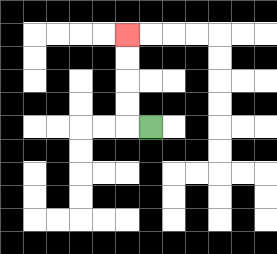{'start': '[6, 5]', 'end': '[5, 1]', 'path_directions': 'L,U,U,U,U', 'path_coordinates': '[[6, 5], [5, 5], [5, 4], [5, 3], [5, 2], [5, 1]]'}